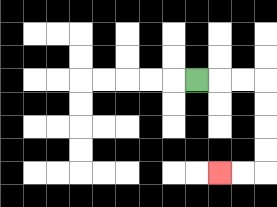{'start': '[8, 3]', 'end': '[9, 7]', 'path_directions': 'R,R,R,D,D,D,D,L,L', 'path_coordinates': '[[8, 3], [9, 3], [10, 3], [11, 3], [11, 4], [11, 5], [11, 6], [11, 7], [10, 7], [9, 7]]'}